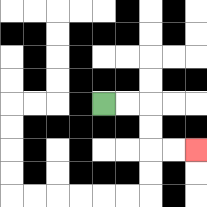{'start': '[4, 4]', 'end': '[8, 6]', 'path_directions': 'R,R,D,D,R,R', 'path_coordinates': '[[4, 4], [5, 4], [6, 4], [6, 5], [6, 6], [7, 6], [8, 6]]'}